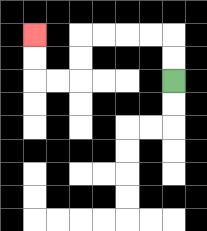{'start': '[7, 3]', 'end': '[1, 1]', 'path_directions': 'U,U,L,L,L,L,D,D,L,L,U,U', 'path_coordinates': '[[7, 3], [7, 2], [7, 1], [6, 1], [5, 1], [4, 1], [3, 1], [3, 2], [3, 3], [2, 3], [1, 3], [1, 2], [1, 1]]'}